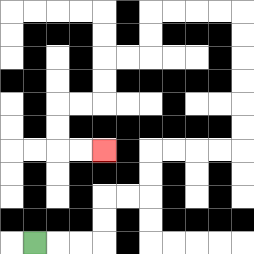{'start': '[1, 10]', 'end': '[4, 6]', 'path_directions': 'R,R,R,U,U,R,R,U,U,R,R,R,R,U,U,U,U,U,U,L,L,L,L,D,D,L,L,D,D,L,L,D,D,R,R', 'path_coordinates': '[[1, 10], [2, 10], [3, 10], [4, 10], [4, 9], [4, 8], [5, 8], [6, 8], [6, 7], [6, 6], [7, 6], [8, 6], [9, 6], [10, 6], [10, 5], [10, 4], [10, 3], [10, 2], [10, 1], [10, 0], [9, 0], [8, 0], [7, 0], [6, 0], [6, 1], [6, 2], [5, 2], [4, 2], [4, 3], [4, 4], [3, 4], [2, 4], [2, 5], [2, 6], [3, 6], [4, 6]]'}